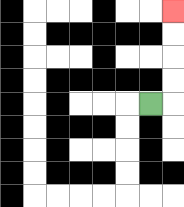{'start': '[6, 4]', 'end': '[7, 0]', 'path_directions': 'R,U,U,U,U', 'path_coordinates': '[[6, 4], [7, 4], [7, 3], [7, 2], [7, 1], [7, 0]]'}